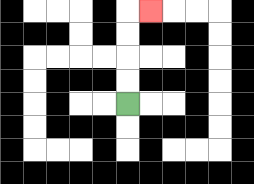{'start': '[5, 4]', 'end': '[6, 0]', 'path_directions': 'U,U,U,U,R', 'path_coordinates': '[[5, 4], [5, 3], [5, 2], [5, 1], [5, 0], [6, 0]]'}